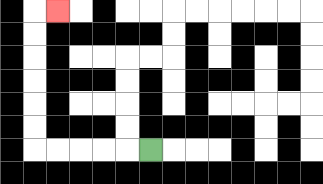{'start': '[6, 6]', 'end': '[2, 0]', 'path_directions': 'L,L,L,L,L,U,U,U,U,U,U,R', 'path_coordinates': '[[6, 6], [5, 6], [4, 6], [3, 6], [2, 6], [1, 6], [1, 5], [1, 4], [1, 3], [1, 2], [1, 1], [1, 0], [2, 0]]'}